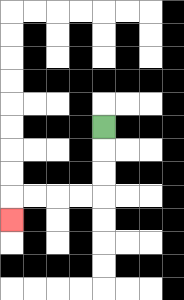{'start': '[4, 5]', 'end': '[0, 9]', 'path_directions': 'D,D,D,L,L,L,L,D', 'path_coordinates': '[[4, 5], [4, 6], [4, 7], [4, 8], [3, 8], [2, 8], [1, 8], [0, 8], [0, 9]]'}